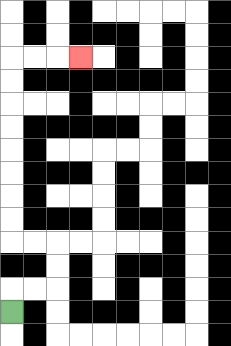{'start': '[0, 13]', 'end': '[3, 2]', 'path_directions': 'U,R,R,U,U,L,L,U,U,U,U,U,U,U,U,R,R,R', 'path_coordinates': '[[0, 13], [0, 12], [1, 12], [2, 12], [2, 11], [2, 10], [1, 10], [0, 10], [0, 9], [0, 8], [0, 7], [0, 6], [0, 5], [0, 4], [0, 3], [0, 2], [1, 2], [2, 2], [3, 2]]'}